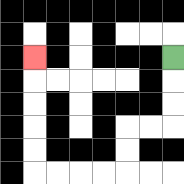{'start': '[7, 2]', 'end': '[1, 2]', 'path_directions': 'D,D,D,L,L,D,D,L,L,L,L,U,U,U,U,U', 'path_coordinates': '[[7, 2], [7, 3], [7, 4], [7, 5], [6, 5], [5, 5], [5, 6], [5, 7], [4, 7], [3, 7], [2, 7], [1, 7], [1, 6], [1, 5], [1, 4], [1, 3], [1, 2]]'}